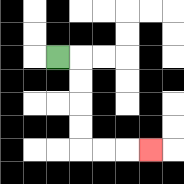{'start': '[2, 2]', 'end': '[6, 6]', 'path_directions': 'R,D,D,D,D,R,R,R', 'path_coordinates': '[[2, 2], [3, 2], [3, 3], [3, 4], [3, 5], [3, 6], [4, 6], [5, 6], [6, 6]]'}